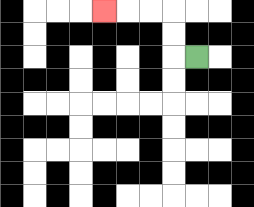{'start': '[8, 2]', 'end': '[4, 0]', 'path_directions': 'L,U,U,L,L,L', 'path_coordinates': '[[8, 2], [7, 2], [7, 1], [7, 0], [6, 0], [5, 0], [4, 0]]'}